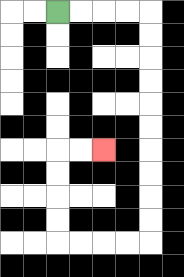{'start': '[2, 0]', 'end': '[4, 6]', 'path_directions': 'R,R,R,R,D,D,D,D,D,D,D,D,D,D,L,L,L,L,U,U,U,U,R,R', 'path_coordinates': '[[2, 0], [3, 0], [4, 0], [5, 0], [6, 0], [6, 1], [6, 2], [6, 3], [6, 4], [6, 5], [6, 6], [6, 7], [6, 8], [6, 9], [6, 10], [5, 10], [4, 10], [3, 10], [2, 10], [2, 9], [2, 8], [2, 7], [2, 6], [3, 6], [4, 6]]'}